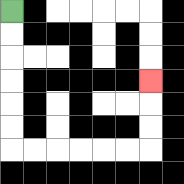{'start': '[0, 0]', 'end': '[6, 3]', 'path_directions': 'D,D,D,D,D,D,R,R,R,R,R,R,U,U,U', 'path_coordinates': '[[0, 0], [0, 1], [0, 2], [0, 3], [0, 4], [0, 5], [0, 6], [1, 6], [2, 6], [3, 6], [4, 6], [5, 6], [6, 6], [6, 5], [6, 4], [6, 3]]'}